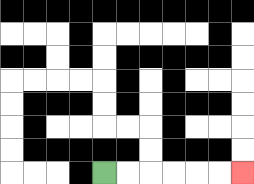{'start': '[4, 7]', 'end': '[10, 7]', 'path_directions': 'R,R,R,R,R,R', 'path_coordinates': '[[4, 7], [5, 7], [6, 7], [7, 7], [8, 7], [9, 7], [10, 7]]'}